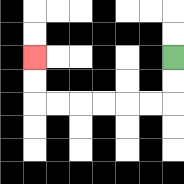{'start': '[7, 2]', 'end': '[1, 2]', 'path_directions': 'D,D,L,L,L,L,L,L,U,U', 'path_coordinates': '[[7, 2], [7, 3], [7, 4], [6, 4], [5, 4], [4, 4], [3, 4], [2, 4], [1, 4], [1, 3], [1, 2]]'}